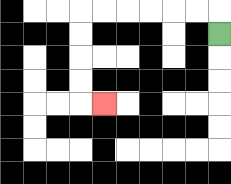{'start': '[9, 1]', 'end': '[4, 4]', 'path_directions': 'U,L,L,L,L,L,L,D,D,D,D,R', 'path_coordinates': '[[9, 1], [9, 0], [8, 0], [7, 0], [6, 0], [5, 0], [4, 0], [3, 0], [3, 1], [3, 2], [3, 3], [3, 4], [4, 4]]'}